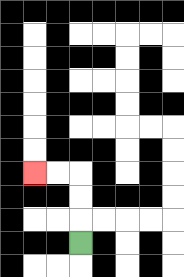{'start': '[3, 10]', 'end': '[1, 7]', 'path_directions': 'U,U,U,L,L', 'path_coordinates': '[[3, 10], [3, 9], [3, 8], [3, 7], [2, 7], [1, 7]]'}